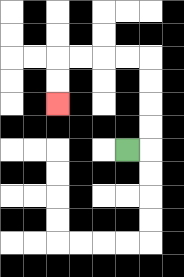{'start': '[5, 6]', 'end': '[2, 4]', 'path_directions': 'R,U,U,U,U,L,L,L,L,D,D', 'path_coordinates': '[[5, 6], [6, 6], [6, 5], [6, 4], [6, 3], [6, 2], [5, 2], [4, 2], [3, 2], [2, 2], [2, 3], [2, 4]]'}